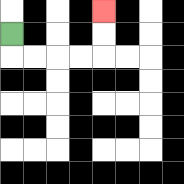{'start': '[0, 1]', 'end': '[4, 0]', 'path_directions': 'D,R,R,R,R,U,U', 'path_coordinates': '[[0, 1], [0, 2], [1, 2], [2, 2], [3, 2], [4, 2], [4, 1], [4, 0]]'}